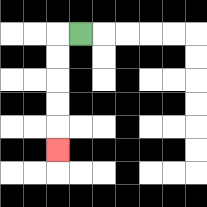{'start': '[3, 1]', 'end': '[2, 6]', 'path_directions': 'L,D,D,D,D,D', 'path_coordinates': '[[3, 1], [2, 1], [2, 2], [2, 3], [2, 4], [2, 5], [2, 6]]'}